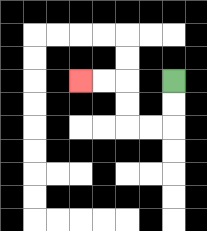{'start': '[7, 3]', 'end': '[3, 3]', 'path_directions': 'D,D,L,L,U,U,L,L', 'path_coordinates': '[[7, 3], [7, 4], [7, 5], [6, 5], [5, 5], [5, 4], [5, 3], [4, 3], [3, 3]]'}